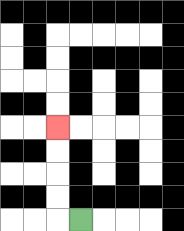{'start': '[3, 9]', 'end': '[2, 5]', 'path_directions': 'L,U,U,U,U', 'path_coordinates': '[[3, 9], [2, 9], [2, 8], [2, 7], [2, 6], [2, 5]]'}